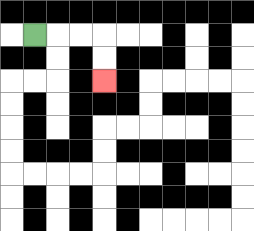{'start': '[1, 1]', 'end': '[4, 3]', 'path_directions': 'R,R,R,D,D', 'path_coordinates': '[[1, 1], [2, 1], [3, 1], [4, 1], [4, 2], [4, 3]]'}